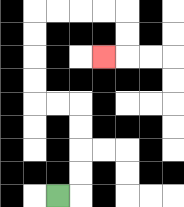{'start': '[2, 8]', 'end': '[4, 2]', 'path_directions': 'R,U,U,U,U,L,L,U,U,U,U,R,R,R,R,D,D,L', 'path_coordinates': '[[2, 8], [3, 8], [3, 7], [3, 6], [3, 5], [3, 4], [2, 4], [1, 4], [1, 3], [1, 2], [1, 1], [1, 0], [2, 0], [3, 0], [4, 0], [5, 0], [5, 1], [5, 2], [4, 2]]'}